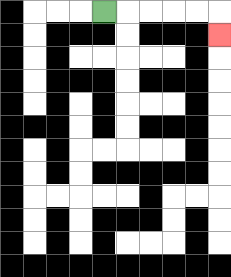{'start': '[4, 0]', 'end': '[9, 1]', 'path_directions': 'R,R,R,R,R,D', 'path_coordinates': '[[4, 0], [5, 0], [6, 0], [7, 0], [8, 0], [9, 0], [9, 1]]'}